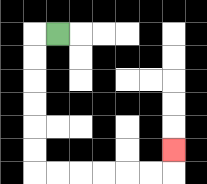{'start': '[2, 1]', 'end': '[7, 6]', 'path_directions': 'L,D,D,D,D,D,D,R,R,R,R,R,R,U', 'path_coordinates': '[[2, 1], [1, 1], [1, 2], [1, 3], [1, 4], [1, 5], [1, 6], [1, 7], [2, 7], [3, 7], [4, 7], [5, 7], [6, 7], [7, 7], [7, 6]]'}